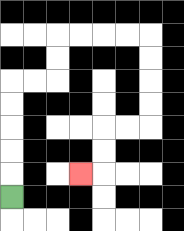{'start': '[0, 8]', 'end': '[3, 7]', 'path_directions': 'U,U,U,U,U,R,R,U,U,R,R,R,R,D,D,D,D,L,L,D,D,L', 'path_coordinates': '[[0, 8], [0, 7], [0, 6], [0, 5], [0, 4], [0, 3], [1, 3], [2, 3], [2, 2], [2, 1], [3, 1], [4, 1], [5, 1], [6, 1], [6, 2], [6, 3], [6, 4], [6, 5], [5, 5], [4, 5], [4, 6], [4, 7], [3, 7]]'}